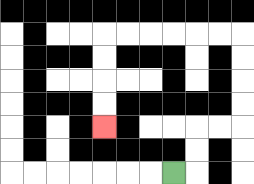{'start': '[7, 7]', 'end': '[4, 5]', 'path_directions': 'R,U,U,R,R,U,U,U,U,L,L,L,L,L,L,D,D,D,D', 'path_coordinates': '[[7, 7], [8, 7], [8, 6], [8, 5], [9, 5], [10, 5], [10, 4], [10, 3], [10, 2], [10, 1], [9, 1], [8, 1], [7, 1], [6, 1], [5, 1], [4, 1], [4, 2], [4, 3], [4, 4], [4, 5]]'}